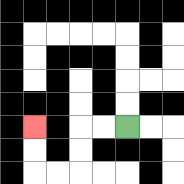{'start': '[5, 5]', 'end': '[1, 5]', 'path_directions': 'L,L,D,D,L,L,U,U', 'path_coordinates': '[[5, 5], [4, 5], [3, 5], [3, 6], [3, 7], [2, 7], [1, 7], [1, 6], [1, 5]]'}